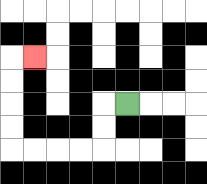{'start': '[5, 4]', 'end': '[1, 2]', 'path_directions': 'L,D,D,L,L,L,L,U,U,U,U,R', 'path_coordinates': '[[5, 4], [4, 4], [4, 5], [4, 6], [3, 6], [2, 6], [1, 6], [0, 6], [0, 5], [0, 4], [0, 3], [0, 2], [1, 2]]'}